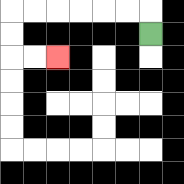{'start': '[6, 1]', 'end': '[2, 2]', 'path_directions': 'U,L,L,L,L,L,L,D,D,R,R', 'path_coordinates': '[[6, 1], [6, 0], [5, 0], [4, 0], [3, 0], [2, 0], [1, 0], [0, 0], [0, 1], [0, 2], [1, 2], [2, 2]]'}